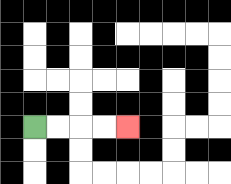{'start': '[1, 5]', 'end': '[5, 5]', 'path_directions': 'R,R,R,R', 'path_coordinates': '[[1, 5], [2, 5], [3, 5], [4, 5], [5, 5]]'}